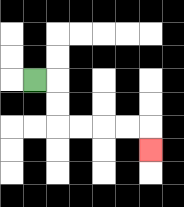{'start': '[1, 3]', 'end': '[6, 6]', 'path_directions': 'R,D,D,R,R,R,R,D', 'path_coordinates': '[[1, 3], [2, 3], [2, 4], [2, 5], [3, 5], [4, 5], [5, 5], [6, 5], [6, 6]]'}